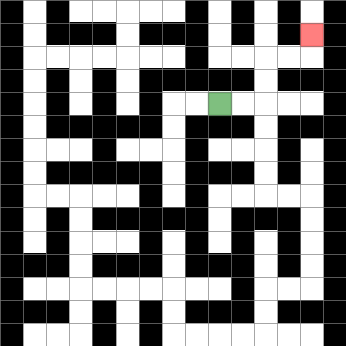{'start': '[9, 4]', 'end': '[13, 1]', 'path_directions': 'R,R,U,U,R,R,U', 'path_coordinates': '[[9, 4], [10, 4], [11, 4], [11, 3], [11, 2], [12, 2], [13, 2], [13, 1]]'}